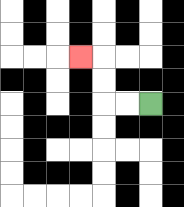{'start': '[6, 4]', 'end': '[3, 2]', 'path_directions': 'L,L,U,U,L', 'path_coordinates': '[[6, 4], [5, 4], [4, 4], [4, 3], [4, 2], [3, 2]]'}